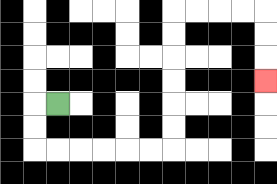{'start': '[2, 4]', 'end': '[11, 3]', 'path_directions': 'L,D,D,R,R,R,R,R,R,U,U,U,U,U,U,R,R,R,R,D,D,D', 'path_coordinates': '[[2, 4], [1, 4], [1, 5], [1, 6], [2, 6], [3, 6], [4, 6], [5, 6], [6, 6], [7, 6], [7, 5], [7, 4], [7, 3], [7, 2], [7, 1], [7, 0], [8, 0], [9, 0], [10, 0], [11, 0], [11, 1], [11, 2], [11, 3]]'}